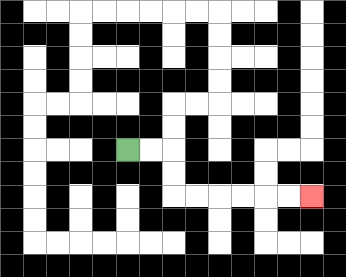{'start': '[5, 6]', 'end': '[13, 8]', 'path_directions': 'R,R,D,D,R,R,R,R,R,R', 'path_coordinates': '[[5, 6], [6, 6], [7, 6], [7, 7], [7, 8], [8, 8], [9, 8], [10, 8], [11, 8], [12, 8], [13, 8]]'}